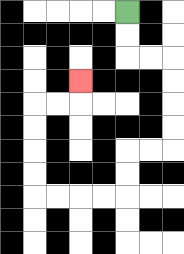{'start': '[5, 0]', 'end': '[3, 3]', 'path_directions': 'D,D,R,R,D,D,D,D,L,L,D,D,L,L,L,L,U,U,U,U,R,R,U', 'path_coordinates': '[[5, 0], [5, 1], [5, 2], [6, 2], [7, 2], [7, 3], [7, 4], [7, 5], [7, 6], [6, 6], [5, 6], [5, 7], [5, 8], [4, 8], [3, 8], [2, 8], [1, 8], [1, 7], [1, 6], [1, 5], [1, 4], [2, 4], [3, 4], [3, 3]]'}